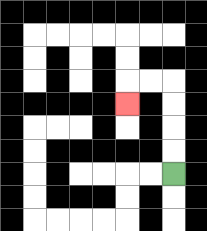{'start': '[7, 7]', 'end': '[5, 4]', 'path_directions': 'U,U,U,U,L,L,D', 'path_coordinates': '[[7, 7], [7, 6], [7, 5], [7, 4], [7, 3], [6, 3], [5, 3], [5, 4]]'}